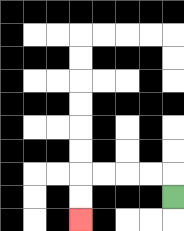{'start': '[7, 8]', 'end': '[3, 9]', 'path_directions': 'U,L,L,L,L,D,D', 'path_coordinates': '[[7, 8], [7, 7], [6, 7], [5, 7], [4, 7], [3, 7], [3, 8], [3, 9]]'}